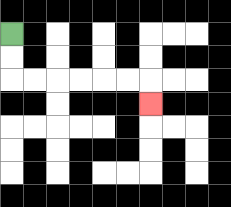{'start': '[0, 1]', 'end': '[6, 4]', 'path_directions': 'D,D,R,R,R,R,R,R,D', 'path_coordinates': '[[0, 1], [0, 2], [0, 3], [1, 3], [2, 3], [3, 3], [4, 3], [5, 3], [6, 3], [6, 4]]'}